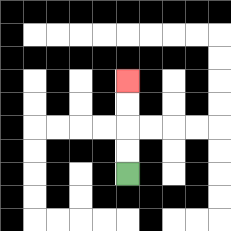{'start': '[5, 7]', 'end': '[5, 3]', 'path_directions': 'U,U,U,U', 'path_coordinates': '[[5, 7], [5, 6], [5, 5], [5, 4], [5, 3]]'}